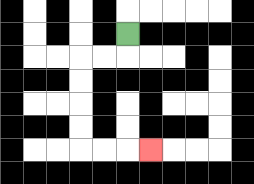{'start': '[5, 1]', 'end': '[6, 6]', 'path_directions': 'D,L,L,D,D,D,D,R,R,R', 'path_coordinates': '[[5, 1], [5, 2], [4, 2], [3, 2], [3, 3], [3, 4], [3, 5], [3, 6], [4, 6], [5, 6], [6, 6]]'}